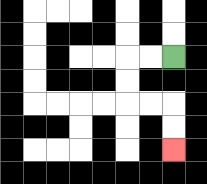{'start': '[7, 2]', 'end': '[7, 6]', 'path_directions': 'L,L,D,D,R,R,D,D', 'path_coordinates': '[[7, 2], [6, 2], [5, 2], [5, 3], [5, 4], [6, 4], [7, 4], [7, 5], [7, 6]]'}